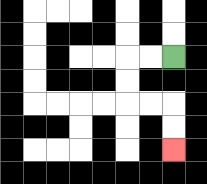{'start': '[7, 2]', 'end': '[7, 6]', 'path_directions': 'L,L,D,D,R,R,D,D', 'path_coordinates': '[[7, 2], [6, 2], [5, 2], [5, 3], [5, 4], [6, 4], [7, 4], [7, 5], [7, 6]]'}